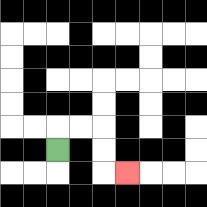{'start': '[2, 6]', 'end': '[5, 7]', 'path_directions': 'U,R,R,D,D,R', 'path_coordinates': '[[2, 6], [2, 5], [3, 5], [4, 5], [4, 6], [4, 7], [5, 7]]'}